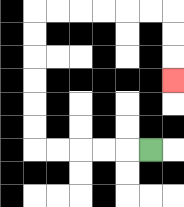{'start': '[6, 6]', 'end': '[7, 3]', 'path_directions': 'L,L,L,L,L,U,U,U,U,U,U,R,R,R,R,R,R,D,D,D', 'path_coordinates': '[[6, 6], [5, 6], [4, 6], [3, 6], [2, 6], [1, 6], [1, 5], [1, 4], [1, 3], [1, 2], [1, 1], [1, 0], [2, 0], [3, 0], [4, 0], [5, 0], [6, 0], [7, 0], [7, 1], [7, 2], [7, 3]]'}